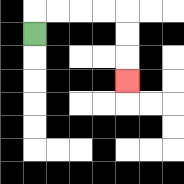{'start': '[1, 1]', 'end': '[5, 3]', 'path_directions': 'U,R,R,R,R,D,D,D', 'path_coordinates': '[[1, 1], [1, 0], [2, 0], [3, 0], [4, 0], [5, 0], [5, 1], [5, 2], [5, 3]]'}